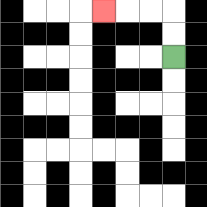{'start': '[7, 2]', 'end': '[4, 0]', 'path_directions': 'U,U,L,L,L', 'path_coordinates': '[[7, 2], [7, 1], [7, 0], [6, 0], [5, 0], [4, 0]]'}